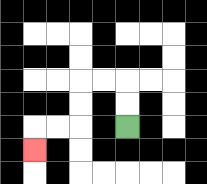{'start': '[5, 5]', 'end': '[1, 6]', 'path_directions': 'U,U,L,L,D,D,L,L,D', 'path_coordinates': '[[5, 5], [5, 4], [5, 3], [4, 3], [3, 3], [3, 4], [3, 5], [2, 5], [1, 5], [1, 6]]'}